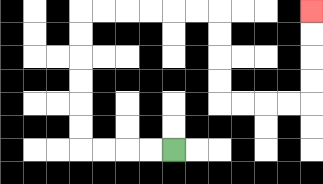{'start': '[7, 6]', 'end': '[13, 0]', 'path_directions': 'L,L,L,L,U,U,U,U,U,U,R,R,R,R,R,R,D,D,D,D,R,R,R,R,U,U,U,U', 'path_coordinates': '[[7, 6], [6, 6], [5, 6], [4, 6], [3, 6], [3, 5], [3, 4], [3, 3], [3, 2], [3, 1], [3, 0], [4, 0], [5, 0], [6, 0], [7, 0], [8, 0], [9, 0], [9, 1], [9, 2], [9, 3], [9, 4], [10, 4], [11, 4], [12, 4], [13, 4], [13, 3], [13, 2], [13, 1], [13, 0]]'}